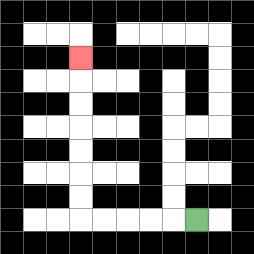{'start': '[8, 9]', 'end': '[3, 2]', 'path_directions': 'L,L,L,L,L,U,U,U,U,U,U,U', 'path_coordinates': '[[8, 9], [7, 9], [6, 9], [5, 9], [4, 9], [3, 9], [3, 8], [3, 7], [3, 6], [3, 5], [3, 4], [3, 3], [3, 2]]'}